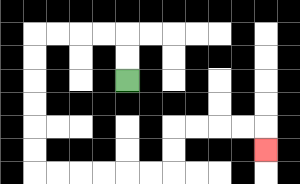{'start': '[5, 3]', 'end': '[11, 6]', 'path_directions': 'U,U,L,L,L,L,D,D,D,D,D,D,R,R,R,R,R,R,U,U,R,R,R,R,D', 'path_coordinates': '[[5, 3], [5, 2], [5, 1], [4, 1], [3, 1], [2, 1], [1, 1], [1, 2], [1, 3], [1, 4], [1, 5], [1, 6], [1, 7], [2, 7], [3, 7], [4, 7], [5, 7], [6, 7], [7, 7], [7, 6], [7, 5], [8, 5], [9, 5], [10, 5], [11, 5], [11, 6]]'}